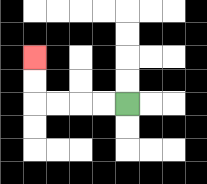{'start': '[5, 4]', 'end': '[1, 2]', 'path_directions': 'L,L,L,L,U,U', 'path_coordinates': '[[5, 4], [4, 4], [3, 4], [2, 4], [1, 4], [1, 3], [1, 2]]'}